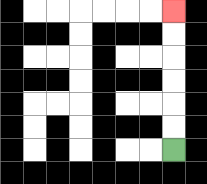{'start': '[7, 6]', 'end': '[7, 0]', 'path_directions': 'U,U,U,U,U,U', 'path_coordinates': '[[7, 6], [7, 5], [7, 4], [7, 3], [7, 2], [7, 1], [7, 0]]'}